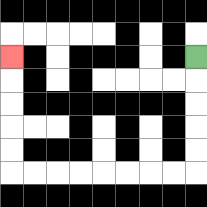{'start': '[8, 2]', 'end': '[0, 2]', 'path_directions': 'D,D,D,D,D,L,L,L,L,L,L,L,L,U,U,U,U,U', 'path_coordinates': '[[8, 2], [8, 3], [8, 4], [8, 5], [8, 6], [8, 7], [7, 7], [6, 7], [5, 7], [4, 7], [3, 7], [2, 7], [1, 7], [0, 7], [0, 6], [0, 5], [0, 4], [0, 3], [0, 2]]'}